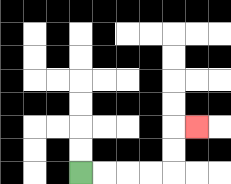{'start': '[3, 7]', 'end': '[8, 5]', 'path_directions': 'R,R,R,R,U,U,R', 'path_coordinates': '[[3, 7], [4, 7], [5, 7], [6, 7], [7, 7], [7, 6], [7, 5], [8, 5]]'}